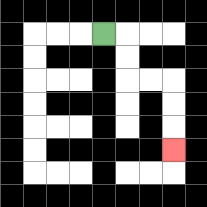{'start': '[4, 1]', 'end': '[7, 6]', 'path_directions': 'R,D,D,R,R,D,D,D', 'path_coordinates': '[[4, 1], [5, 1], [5, 2], [5, 3], [6, 3], [7, 3], [7, 4], [7, 5], [7, 6]]'}